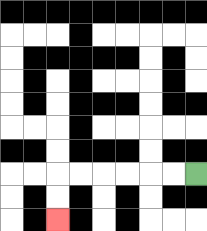{'start': '[8, 7]', 'end': '[2, 9]', 'path_directions': 'L,L,L,L,L,L,D,D', 'path_coordinates': '[[8, 7], [7, 7], [6, 7], [5, 7], [4, 7], [3, 7], [2, 7], [2, 8], [2, 9]]'}